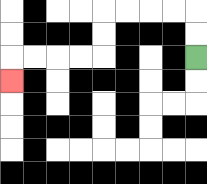{'start': '[8, 2]', 'end': '[0, 3]', 'path_directions': 'U,U,L,L,L,L,D,D,L,L,L,L,D', 'path_coordinates': '[[8, 2], [8, 1], [8, 0], [7, 0], [6, 0], [5, 0], [4, 0], [4, 1], [4, 2], [3, 2], [2, 2], [1, 2], [0, 2], [0, 3]]'}